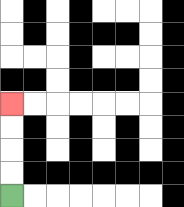{'start': '[0, 8]', 'end': '[0, 4]', 'path_directions': 'U,U,U,U', 'path_coordinates': '[[0, 8], [0, 7], [0, 6], [0, 5], [0, 4]]'}